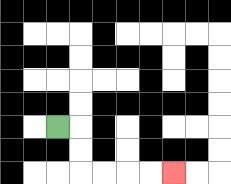{'start': '[2, 5]', 'end': '[7, 7]', 'path_directions': 'R,D,D,R,R,R,R', 'path_coordinates': '[[2, 5], [3, 5], [3, 6], [3, 7], [4, 7], [5, 7], [6, 7], [7, 7]]'}